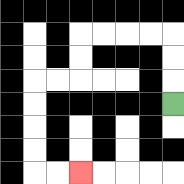{'start': '[7, 4]', 'end': '[3, 7]', 'path_directions': 'U,U,U,L,L,L,L,D,D,L,L,D,D,D,D,R,R', 'path_coordinates': '[[7, 4], [7, 3], [7, 2], [7, 1], [6, 1], [5, 1], [4, 1], [3, 1], [3, 2], [3, 3], [2, 3], [1, 3], [1, 4], [1, 5], [1, 6], [1, 7], [2, 7], [3, 7]]'}